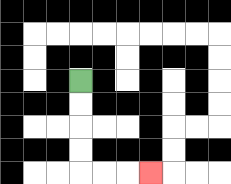{'start': '[3, 3]', 'end': '[6, 7]', 'path_directions': 'D,D,D,D,R,R,R', 'path_coordinates': '[[3, 3], [3, 4], [3, 5], [3, 6], [3, 7], [4, 7], [5, 7], [6, 7]]'}